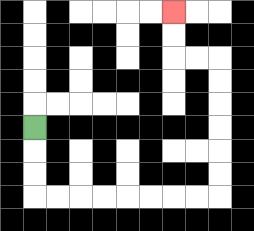{'start': '[1, 5]', 'end': '[7, 0]', 'path_directions': 'D,D,D,R,R,R,R,R,R,R,R,U,U,U,U,U,U,L,L,U,U', 'path_coordinates': '[[1, 5], [1, 6], [1, 7], [1, 8], [2, 8], [3, 8], [4, 8], [5, 8], [6, 8], [7, 8], [8, 8], [9, 8], [9, 7], [9, 6], [9, 5], [9, 4], [9, 3], [9, 2], [8, 2], [7, 2], [7, 1], [7, 0]]'}